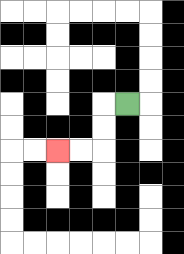{'start': '[5, 4]', 'end': '[2, 6]', 'path_directions': 'L,D,D,L,L', 'path_coordinates': '[[5, 4], [4, 4], [4, 5], [4, 6], [3, 6], [2, 6]]'}